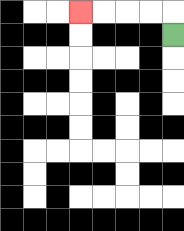{'start': '[7, 1]', 'end': '[3, 0]', 'path_directions': 'U,L,L,L,L', 'path_coordinates': '[[7, 1], [7, 0], [6, 0], [5, 0], [4, 0], [3, 0]]'}